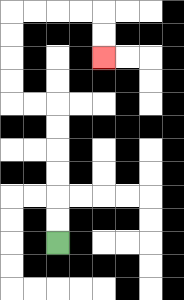{'start': '[2, 10]', 'end': '[4, 2]', 'path_directions': 'U,U,U,U,U,U,L,L,U,U,U,U,R,R,R,R,D,D', 'path_coordinates': '[[2, 10], [2, 9], [2, 8], [2, 7], [2, 6], [2, 5], [2, 4], [1, 4], [0, 4], [0, 3], [0, 2], [0, 1], [0, 0], [1, 0], [2, 0], [3, 0], [4, 0], [4, 1], [4, 2]]'}